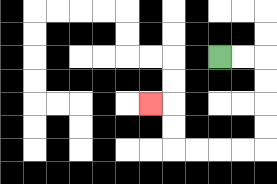{'start': '[9, 2]', 'end': '[6, 4]', 'path_directions': 'R,R,D,D,D,D,L,L,L,L,U,U,L', 'path_coordinates': '[[9, 2], [10, 2], [11, 2], [11, 3], [11, 4], [11, 5], [11, 6], [10, 6], [9, 6], [8, 6], [7, 6], [7, 5], [7, 4], [6, 4]]'}